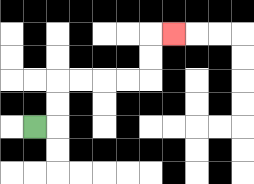{'start': '[1, 5]', 'end': '[7, 1]', 'path_directions': 'R,U,U,R,R,R,R,U,U,R', 'path_coordinates': '[[1, 5], [2, 5], [2, 4], [2, 3], [3, 3], [4, 3], [5, 3], [6, 3], [6, 2], [6, 1], [7, 1]]'}